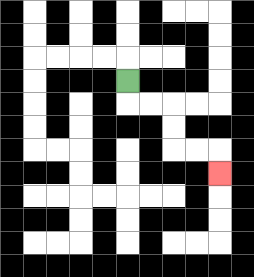{'start': '[5, 3]', 'end': '[9, 7]', 'path_directions': 'D,R,R,D,D,R,R,D', 'path_coordinates': '[[5, 3], [5, 4], [6, 4], [7, 4], [7, 5], [7, 6], [8, 6], [9, 6], [9, 7]]'}